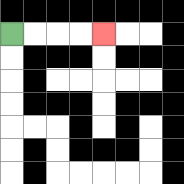{'start': '[0, 1]', 'end': '[4, 1]', 'path_directions': 'R,R,R,R', 'path_coordinates': '[[0, 1], [1, 1], [2, 1], [3, 1], [4, 1]]'}